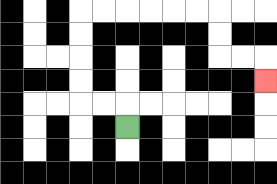{'start': '[5, 5]', 'end': '[11, 3]', 'path_directions': 'U,L,L,U,U,U,U,R,R,R,R,R,R,D,D,R,R,D', 'path_coordinates': '[[5, 5], [5, 4], [4, 4], [3, 4], [3, 3], [3, 2], [3, 1], [3, 0], [4, 0], [5, 0], [6, 0], [7, 0], [8, 0], [9, 0], [9, 1], [9, 2], [10, 2], [11, 2], [11, 3]]'}